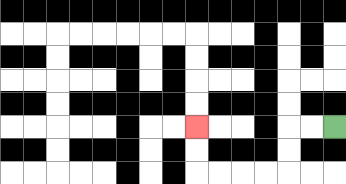{'start': '[14, 5]', 'end': '[8, 5]', 'path_directions': 'L,L,D,D,L,L,L,L,U,U', 'path_coordinates': '[[14, 5], [13, 5], [12, 5], [12, 6], [12, 7], [11, 7], [10, 7], [9, 7], [8, 7], [8, 6], [8, 5]]'}